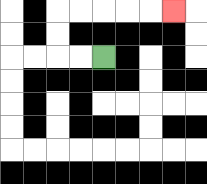{'start': '[4, 2]', 'end': '[7, 0]', 'path_directions': 'L,L,U,U,R,R,R,R,R', 'path_coordinates': '[[4, 2], [3, 2], [2, 2], [2, 1], [2, 0], [3, 0], [4, 0], [5, 0], [6, 0], [7, 0]]'}